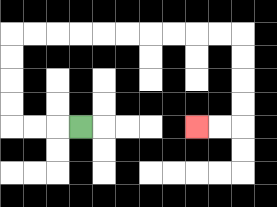{'start': '[3, 5]', 'end': '[8, 5]', 'path_directions': 'L,L,L,U,U,U,U,R,R,R,R,R,R,R,R,R,R,D,D,D,D,L,L', 'path_coordinates': '[[3, 5], [2, 5], [1, 5], [0, 5], [0, 4], [0, 3], [0, 2], [0, 1], [1, 1], [2, 1], [3, 1], [4, 1], [5, 1], [6, 1], [7, 1], [8, 1], [9, 1], [10, 1], [10, 2], [10, 3], [10, 4], [10, 5], [9, 5], [8, 5]]'}